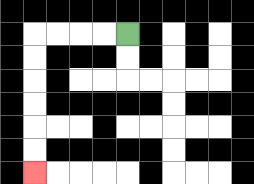{'start': '[5, 1]', 'end': '[1, 7]', 'path_directions': 'L,L,L,L,D,D,D,D,D,D', 'path_coordinates': '[[5, 1], [4, 1], [3, 1], [2, 1], [1, 1], [1, 2], [1, 3], [1, 4], [1, 5], [1, 6], [1, 7]]'}